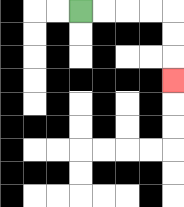{'start': '[3, 0]', 'end': '[7, 3]', 'path_directions': 'R,R,R,R,D,D,D', 'path_coordinates': '[[3, 0], [4, 0], [5, 0], [6, 0], [7, 0], [7, 1], [7, 2], [7, 3]]'}